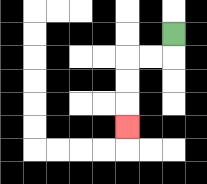{'start': '[7, 1]', 'end': '[5, 5]', 'path_directions': 'D,L,L,D,D,D', 'path_coordinates': '[[7, 1], [7, 2], [6, 2], [5, 2], [5, 3], [5, 4], [5, 5]]'}